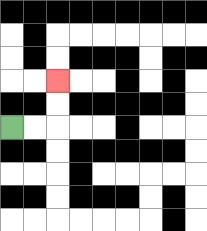{'start': '[0, 5]', 'end': '[2, 3]', 'path_directions': 'R,R,U,U', 'path_coordinates': '[[0, 5], [1, 5], [2, 5], [2, 4], [2, 3]]'}